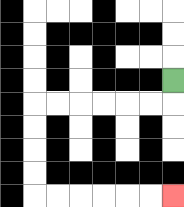{'start': '[7, 3]', 'end': '[7, 8]', 'path_directions': 'D,L,L,L,L,L,L,D,D,D,D,R,R,R,R,R,R', 'path_coordinates': '[[7, 3], [7, 4], [6, 4], [5, 4], [4, 4], [3, 4], [2, 4], [1, 4], [1, 5], [1, 6], [1, 7], [1, 8], [2, 8], [3, 8], [4, 8], [5, 8], [6, 8], [7, 8]]'}